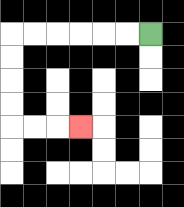{'start': '[6, 1]', 'end': '[3, 5]', 'path_directions': 'L,L,L,L,L,L,D,D,D,D,R,R,R', 'path_coordinates': '[[6, 1], [5, 1], [4, 1], [3, 1], [2, 1], [1, 1], [0, 1], [0, 2], [0, 3], [0, 4], [0, 5], [1, 5], [2, 5], [3, 5]]'}